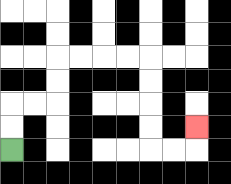{'start': '[0, 6]', 'end': '[8, 5]', 'path_directions': 'U,U,R,R,U,U,R,R,R,R,D,D,D,D,R,R,U', 'path_coordinates': '[[0, 6], [0, 5], [0, 4], [1, 4], [2, 4], [2, 3], [2, 2], [3, 2], [4, 2], [5, 2], [6, 2], [6, 3], [6, 4], [6, 5], [6, 6], [7, 6], [8, 6], [8, 5]]'}